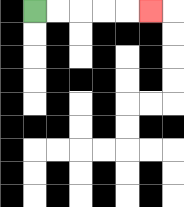{'start': '[1, 0]', 'end': '[6, 0]', 'path_directions': 'R,R,R,R,R', 'path_coordinates': '[[1, 0], [2, 0], [3, 0], [4, 0], [5, 0], [6, 0]]'}